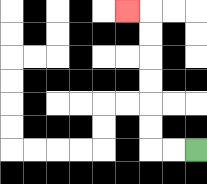{'start': '[8, 6]', 'end': '[5, 0]', 'path_directions': 'L,L,U,U,U,U,U,U,L', 'path_coordinates': '[[8, 6], [7, 6], [6, 6], [6, 5], [6, 4], [6, 3], [6, 2], [6, 1], [6, 0], [5, 0]]'}